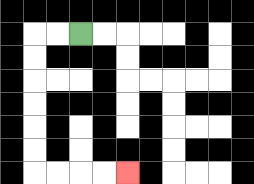{'start': '[3, 1]', 'end': '[5, 7]', 'path_directions': 'L,L,D,D,D,D,D,D,R,R,R,R', 'path_coordinates': '[[3, 1], [2, 1], [1, 1], [1, 2], [1, 3], [1, 4], [1, 5], [1, 6], [1, 7], [2, 7], [3, 7], [4, 7], [5, 7]]'}